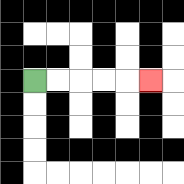{'start': '[1, 3]', 'end': '[6, 3]', 'path_directions': 'R,R,R,R,R', 'path_coordinates': '[[1, 3], [2, 3], [3, 3], [4, 3], [5, 3], [6, 3]]'}